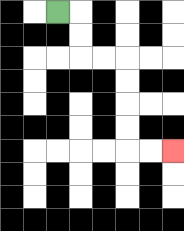{'start': '[2, 0]', 'end': '[7, 6]', 'path_directions': 'R,D,D,R,R,D,D,D,D,R,R', 'path_coordinates': '[[2, 0], [3, 0], [3, 1], [3, 2], [4, 2], [5, 2], [5, 3], [5, 4], [5, 5], [5, 6], [6, 6], [7, 6]]'}